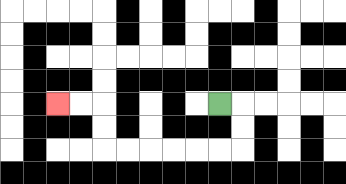{'start': '[9, 4]', 'end': '[2, 4]', 'path_directions': 'R,D,D,L,L,L,L,L,L,U,U,L,L', 'path_coordinates': '[[9, 4], [10, 4], [10, 5], [10, 6], [9, 6], [8, 6], [7, 6], [6, 6], [5, 6], [4, 6], [4, 5], [4, 4], [3, 4], [2, 4]]'}